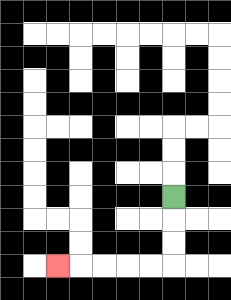{'start': '[7, 8]', 'end': '[2, 11]', 'path_directions': 'D,D,D,L,L,L,L,L', 'path_coordinates': '[[7, 8], [7, 9], [7, 10], [7, 11], [6, 11], [5, 11], [4, 11], [3, 11], [2, 11]]'}